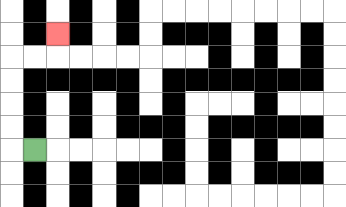{'start': '[1, 6]', 'end': '[2, 1]', 'path_directions': 'L,U,U,U,U,R,R,U', 'path_coordinates': '[[1, 6], [0, 6], [0, 5], [0, 4], [0, 3], [0, 2], [1, 2], [2, 2], [2, 1]]'}